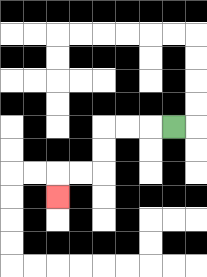{'start': '[7, 5]', 'end': '[2, 8]', 'path_directions': 'L,L,L,D,D,L,L,D', 'path_coordinates': '[[7, 5], [6, 5], [5, 5], [4, 5], [4, 6], [4, 7], [3, 7], [2, 7], [2, 8]]'}